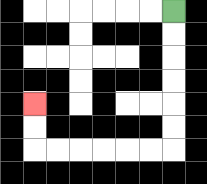{'start': '[7, 0]', 'end': '[1, 4]', 'path_directions': 'D,D,D,D,D,D,L,L,L,L,L,L,U,U', 'path_coordinates': '[[7, 0], [7, 1], [7, 2], [7, 3], [7, 4], [7, 5], [7, 6], [6, 6], [5, 6], [4, 6], [3, 6], [2, 6], [1, 6], [1, 5], [1, 4]]'}